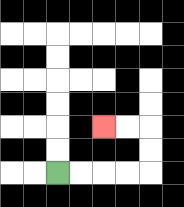{'start': '[2, 7]', 'end': '[4, 5]', 'path_directions': 'R,R,R,R,U,U,L,L', 'path_coordinates': '[[2, 7], [3, 7], [4, 7], [5, 7], [6, 7], [6, 6], [6, 5], [5, 5], [4, 5]]'}